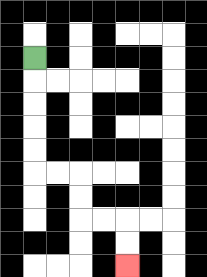{'start': '[1, 2]', 'end': '[5, 11]', 'path_directions': 'D,D,D,D,D,R,R,D,D,R,R,D,D', 'path_coordinates': '[[1, 2], [1, 3], [1, 4], [1, 5], [1, 6], [1, 7], [2, 7], [3, 7], [3, 8], [3, 9], [4, 9], [5, 9], [5, 10], [5, 11]]'}